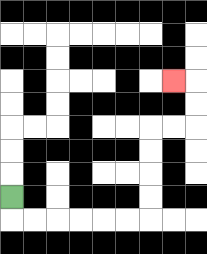{'start': '[0, 8]', 'end': '[7, 3]', 'path_directions': 'D,R,R,R,R,R,R,U,U,U,U,R,R,U,U,L', 'path_coordinates': '[[0, 8], [0, 9], [1, 9], [2, 9], [3, 9], [4, 9], [5, 9], [6, 9], [6, 8], [6, 7], [6, 6], [6, 5], [7, 5], [8, 5], [8, 4], [8, 3], [7, 3]]'}